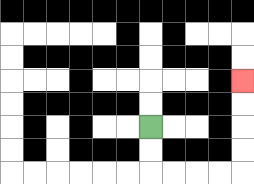{'start': '[6, 5]', 'end': '[10, 3]', 'path_directions': 'D,D,R,R,R,R,U,U,U,U', 'path_coordinates': '[[6, 5], [6, 6], [6, 7], [7, 7], [8, 7], [9, 7], [10, 7], [10, 6], [10, 5], [10, 4], [10, 3]]'}